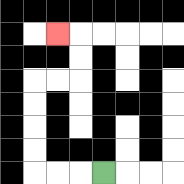{'start': '[4, 7]', 'end': '[2, 1]', 'path_directions': 'L,L,L,U,U,U,U,R,R,U,U,L', 'path_coordinates': '[[4, 7], [3, 7], [2, 7], [1, 7], [1, 6], [1, 5], [1, 4], [1, 3], [2, 3], [3, 3], [3, 2], [3, 1], [2, 1]]'}